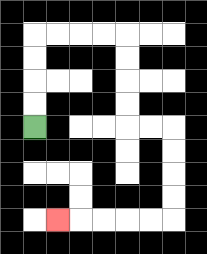{'start': '[1, 5]', 'end': '[2, 9]', 'path_directions': 'U,U,U,U,R,R,R,R,D,D,D,D,R,R,D,D,D,D,L,L,L,L,L', 'path_coordinates': '[[1, 5], [1, 4], [1, 3], [1, 2], [1, 1], [2, 1], [3, 1], [4, 1], [5, 1], [5, 2], [5, 3], [5, 4], [5, 5], [6, 5], [7, 5], [7, 6], [7, 7], [7, 8], [7, 9], [6, 9], [5, 9], [4, 9], [3, 9], [2, 9]]'}